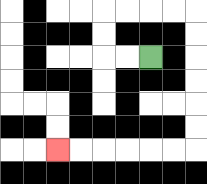{'start': '[6, 2]', 'end': '[2, 6]', 'path_directions': 'L,L,U,U,R,R,R,R,D,D,D,D,D,D,L,L,L,L,L,L', 'path_coordinates': '[[6, 2], [5, 2], [4, 2], [4, 1], [4, 0], [5, 0], [6, 0], [7, 0], [8, 0], [8, 1], [8, 2], [8, 3], [8, 4], [8, 5], [8, 6], [7, 6], [6, 6], [5, 6], [4, 6], [3, 6], [2, 6]]'}